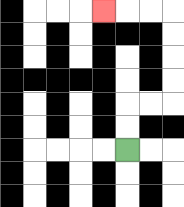{'start': '[5, 6]', 'end': '[4, 0]', 'path_directions': 'U,U,R,R,U,U,U,U,L,L,L', 'path_coordinates': '[[5, 6], [5, 5], [5, 4], [6, 4], [7, 4], [7, 3], [7, 2], [7, 1], [7, 0], [6, 0], [5, 0], [4, 0]]'}